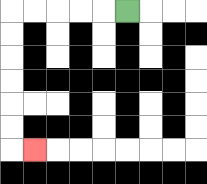{'start': '[5, 0]', 'end': '[1, 6]', 'path_directions': 'L,L,L,L,L,D,D,D,D,D,D,R', 'path_coordinates': '[[5, 0], [4, 0], [3, 0], [2, 0], [1, 0], [0, 0], [0, 1], [0, 2], [0, 3], [0, 4], [0, 5], [0, 6], [1, 6]]'}